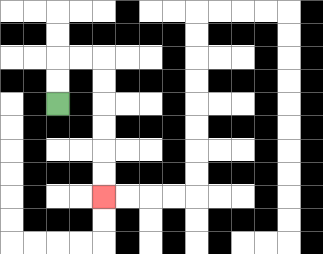{'start': '[2, 4]', 'end': '[4, 8]', 'path_directions': 'U,U,R,R,D,D,D,D,D,D', 'path_coordinates': '[[2, 4], [2, 3], [2, 2], [3, 2], [4, 2], [4, 3], [4, 4], [4, 5], [4, 6], [4, 7], [4, 8]]'}